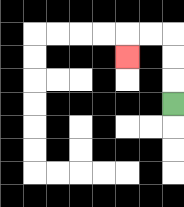{'start': '[7, 4]', 'end': '[5, 2]', 'path_directions': 'U,U,U,L,L,D', 'path_coordinates': '[[7, 4], [7, 3], [7, 2], [7, 1], [6, 1], [5, 1], [5, 2]]'}